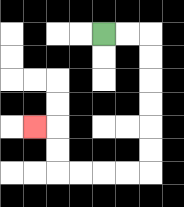{'start': '[4, 1]', 'end': '[1, 5]', 'path_directions': 'R,R,D,D,D,D,D,D,L,L,L,L,U,U,L', 'path_coordinates': '[[4, 1], [5, 1], [6, 1], [6, 2], [6, 3], [6, 4], [6, 5], [6, 6], [6, 7], [5, 7], [4, 7], [3, 7], [2, 7], [2, 6], [2, 5], [1, 5]]'}